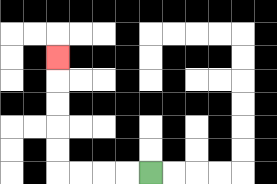{'start': '[6, 7]', 'end': '[2, 2]', 'path_directions': 'L,L,L,L,U,U,U,U,U', 'path_coordinates': '[[6, 7], [5, 7], [4, 7], [3, 7], [2, 7], [2, 6], [2, 5], [2, 4], [2, 3], [2, 2]]'}